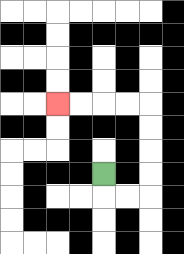{'start': '[4, 7]', 'end': '[2, 4]', 'path_directions': 'D,R,R,U,U,U,U,L,L,L,L', 'path_coordinates': '[[4, 7], [4, 8], [5, 8], [6, 8], [6, 7], [6, 6], [6, 5], [6, 4], [5, 4], [4, 4], [3, 4], [2, 4]]'}